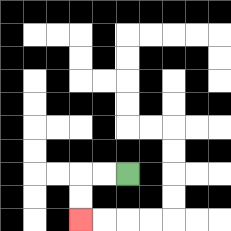{'start': '[5, 7]', 'end': '[3, 9]', 'path_directions': 'L,L,D,D', 'path_coordinates': '[[5, 7], [4, 7], [3, 7], [3, 8], [3, 9]]'}